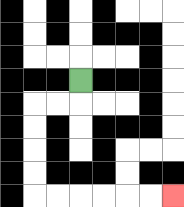{'start': '[3, 3]', 'end': '[7, 8]', 'path_directions': 'D,L,L,D,D,D,D,R,R,R,R,R,R', 'path_coordinates': '[[3, 3], [3, 4], [2, 4], [1, 4], [1, 5], [1, 6], [1, 7], [1, 8], [2, 8], [3, 8], [4, 8], [5, 8], [6, 8], [7, 8]]'}